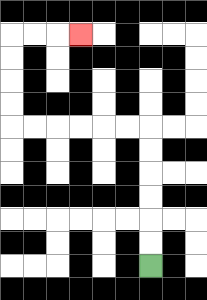{'start': '[6, 11]', 'end': '[3, 1]', 'path_directions': 'U,U,U,U,U,U,L,L,L,L,L,L,U,U,U,U,R,R,R', 'path_coordinates': '[[6, 11], [6, 10], [6, 9], [6, 8], [6, 7], [6, 6], [6, 5], [5, 5], [4, 5], [3, 5], [2, 5], [1, 5], [0, 5], [0, 4], [0, 3], [0, 2], [0, 1], [1, 1], [2, 1], [3, 1]]'}